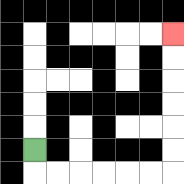{'start': '[1, 6]', 'end': '[7, 1]', 'path_directions': 'D,R,R,R,R,R,R,U,U,U,U,U,U', 'path_coordinates': '[[1, 6], [1, 7], [2, 7], [3, 7], [4, 7], [5, 7], [6, 7], [7, 7], [7, 6], [7, 5], [7, 4], [7, 3], [7, 2], [7, 1]]'}